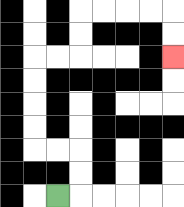{'start': '[2, 8]', 'end': '[7, 2]', 'path_directions': 'R,U,U,L,L,U,U,U,U,R,R,U,U,R,R,R,R,D,D', 'path_coordinates': '[[2, 8], [3, 8], [3, 7], [3, 6], [2, 6], [1, 6], [1, 5], [1, 4], [1, 3], [1, 2], [2, 2], [3, 2], [3, 1], [3, 0], [4, 0], [5, 0], [6, 0], [7, 0], [7, 1], [7, 2]]'}